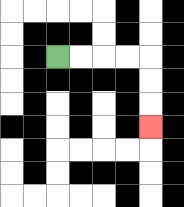{'start': '[2, 2]', 'end': '[6, 5]', 'path_directions': 'R,R,R,R,D,D,D', 'path_coordinates': '[[2, 2], [3, 2], [4, 2], [5, 2], [6, 2], [6, 3], [6, 4], [6, 5]]'}